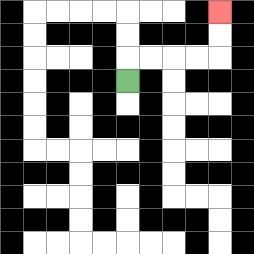{'start': '[5, 3]', 'end': '[9, 0]', 'path_directions': 'U,R,R,R,R,U,U', 'path_coordinates': '[[5, 3], [5, 2], [6, 2], [7, 2], [8, 2], [9, 2], [9, 1], [9, 0]]'}